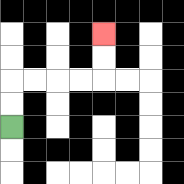{'start': '[0, 5]', 'end': '[4, 1]', 'path_directions': 'U,U,R,R,R,R,U,U', 'path_coordinates': '[[0, 5], [0, 4], [0, 3], [1, 3], [2, 3], [3, 3], [4, 3], [4, 2], [4, 1]]'}